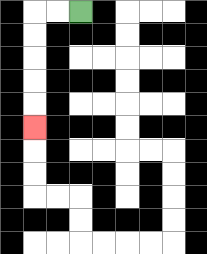{'start': '[3, 0]', 'end': '[1, 5]', 'path_directions': 'L,L,D,D,D,D,D', 'path_coordinates': '[[3, 0], [2, 0], [1, 0], [1, 1], [1, 2], [1, 3], [1, 4], [1, 5]]'}